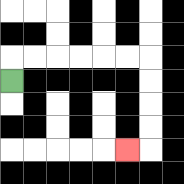{'start': '[0, 3]', 'end': '[5, 6]', 'path_directions': 'U,R,R,R,R,R,R,D,D,D,D,L', 'path_coordinates': '[[0, 3], [0, 2], [1, 2], [2, 2], [3, 2], [4, 2], [5, 2], [6, 2], [6, 3], [6, 4], [6, 5], [6, 6], [5, 6]]'}